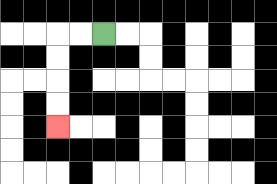{'start': '[4, 1]', 'end': '[2, 5]', 'path_directions': 'L,L,D,D,D,D', 'path_coordinates': '[[4, 1], [3, 1], [2, 1], [2, 2], [2, 3], [2, 4], [2, 5]]'}